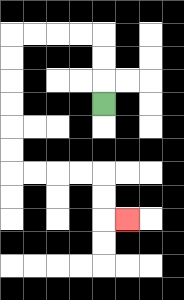{'start': '[4, 4]', 'end': '[5, 9]', 'path_directions': 'U,U,U,L,L,L,L,D,D,D,D,D,D,R,R,R,R,D,D,R', 'path_coordinates': '[[4, 4], [4, 3], [4, 2], [4, 1], [3, 1], [2, 1], [1, 1], [0, 1], [0, 2], [0, 3], [0, 4], [0, 5], [0, 6], [0, 7], [1, 7], [2, 7], [3, 7], [4, 7], [4, 8], [4, 9], [5, 9]]'}